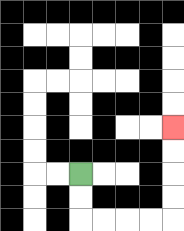{'start': '[3, 7]', 'end': '[7, 5]', 'path_directions': 'D,D,R,R,R,R,U,U,U,U', 'path_coordinates': '[[3, 7], [3, 8], [3, 9], [4, 9], [5, 9], [6, 9], [7, 9], [7, 8], [7, 7], [7, 6], [7, 5]]'}